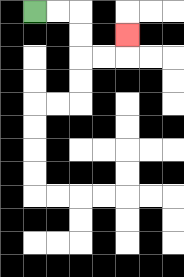{'start': '[1, 0]', 'end': '[5, 1]', 'path_directions': 'R,R,D,D,R,R,U', 'path_coordinates': '[[1, 0], [2, 0], [3, 0], [3, 1], [3, 2], [4, 2], [5, 2], [5, 1]]'}